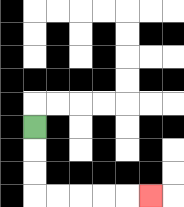{'start': '[1, 5]', 'end': '[6, 8]', 'path_directions': 'D,D,D,R,R,R,R,R', 'path_coordinates': '[[1, 5], [1, 6], [1, 7], [1, 8], [2, 8], [3, 8], [4, 8], [5, 8], [6, 8]]'}